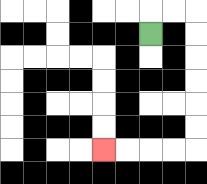{'start': '[6, 1]', 'end': '[4, 6]', 'path_directions': 'U,R,R,D,D,D,D,D,D,L,L,L,L', 'path_coordinates': '[[6, 1], [6, 0], [7, 0], [8, 0], [8, 1], [8, 2], [8, 3], [8, 4], [8, 5], [8, 6], [7, 6], [6, 6], [5, 6], [4, 6]]'}